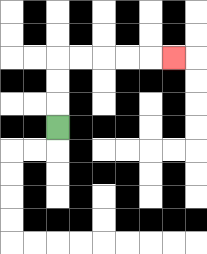{'start': '[2, 5]', 'end': '[7, 2]', 'path_directions': 'U,U,U,R,R,R,R,R', 'path_coordinates': '[[2, 5], [2, 4], [2, 3], [2, 2], [3, 2], [4, 2], [5, 2], [6, 2], [7, 2]]'}